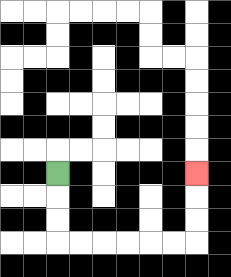{'start': '[2, 7]', 'end': '[8, 7]', 'path_directions': 'D,D,D,R,R,R,R,R,R,U,U,U', 'path_coordinates': '[[2, 7], [2, 8], [2, 9], [2, 10], [3, 10], [4, 10], [5, 10], [6, 10], [7, 10], [8, 10], [8, 9], [8, 8], [8, 7]]'}